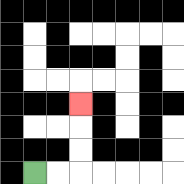{'start': '[1, 7]', 'end': '[3, 4]', 'path_directions': 'R,R,U,U,U', 'path_coordinates': '[[1, 7], [2, 7], [3, 7], [3, 6], [3, 5], [3, 4]]'}